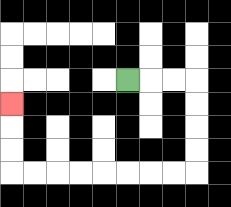{'start': '[5, 3]', 'end': '[0, 4]', 'path_directions': 'R,R,R,D,D,D,D,L,L,L,L,L,L,L,L,U,U,U', 'path_coordinates': '[[5, 3], [6, 3], [7, 3], [8, 3], [8, 4], [8, 5], [8, 6], [8, 7], [7, 7], [6, 7], [5, 7], [4, 7], [3, 7], [2, 7], [1, 7], [0, 7], [0, 6], [0, 5], [0, 4]]'}